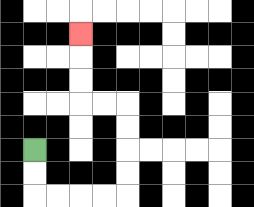{'start': '[1, 6]', 'end': '[3, 1]', 'path_directions': 'D,D,R,R,R,R,U,U,U,U,L,L,U,U,U', 'path_coordinates': '[[1, 6], [1, 7], [1, 8], [2, 8], [3, 8], [4, 8], [5, 8], [5, 7], [5, 6], [5, 5], [5, 4], [4, 4], [3, 4], [3, 3], [3, 2], [3, 1]]'}